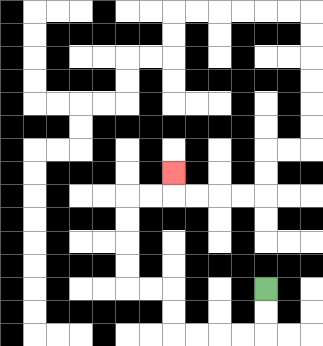{'start': '[11, 12]', 'end': '[7, 7]', 'path_directions': 'D,D,L,L,L,L,U,U,L,L,U,U,U,U,R,R,U', 'path_coordinates': '[[11, 12], [11, 13], [11, 14], [10, 14], [9, 14], [8, 14], [7, 14], [7, 13], [7, 12], [6, 12], [5, 12], [5, 11], [5, 10], [5, 9], [5, 8], [6, 8], [7, 8], [7, 7]]'}